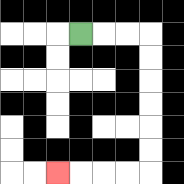{'start': '[3, 1]', 'end': '[2, 7]', 'path_directions': 'R,R,R,D,D,D,D,D,D,L,L,L,L', 'path_coordinates': '[[3, 1], [4, 1], [5, 1], [6, 1], [6, 2], [6, 3], [6, 4], [6, 5], [6, 6], [6, 7], [5, 7], [4, 7], [3, 7], [2, 7]]'}